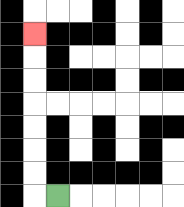{'start': '[2, 8]', 'end': '[1, 1]', 'path_directions': 'L,U,U,U,U,U,U,U', 'path_coordinates': '[[2, 8], [1, 8], [1, 7], [1, 6], [1, 5], [1, 4], [1, 3], [1, 2], [1, 1]]'}